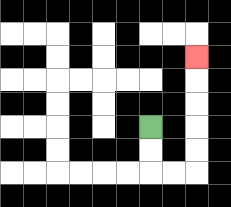{'start': '[6, 5]', 'end': '[8, 2]', 'path_directions': 'D,D,R,R,U,U,U,U,U', 'path_coordinates': '[[6, 5], [6, 6], [6, 7], [7, 7], [8, 7], [8, 6], [8, 5], [8, 4], [8, 3], [8, 2]]'}